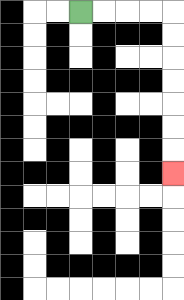{'start': '[3, 0]', 'end': '[7, 7]', 'path_directions': 'R,R,R,R,D,D,D,D,D,D,D', 'path_coordinates': '[[3, 0], [4, 0], [5, 0], [6, 0], [7, 0], [7, 1], [7, 2], [7, 3], [7, 4], [7, 5], [7, 6], [7, 7]]'}